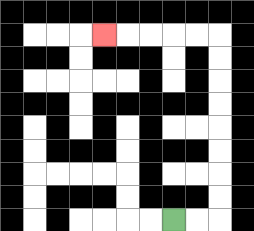{'start': '[7, 9]', 'end': '[4, 1]', 'path_directions': 'R,R,U,U,U,U,U,U,U,U,L,L,L,L,L', 'path_coordinates': '[[7, 9], [8, 9], [9, 9], [9, 8], [9, 7], [9, 6], [9, 5], [9, 4], [9, 3], [9, 2], [9, 1], [8, 1], [7, 1], [6, 1], [5, 1], [4, 1]]'}